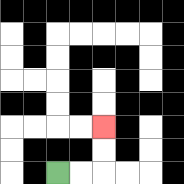{'start': '[2, 7]', 'end': '[4, 5]', 'path_directions': 'R,R,U,U', 'path_coordinates': '[[2, 7], [3, 7], [4, 7], [4, 6], [4, 5]]'}